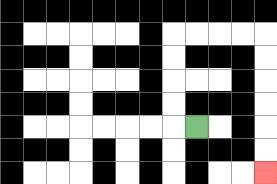{'start': '[8, 5]', 'end': '[11, 7]', 'path_directions': 'L,U,U,U,U,R,R,R,R,D,D,D,D,D,D', 'path_coordinates': '[[8, 5], [7, 5], [7, 4], [7, 3], [7, 2], [7, 1], [8, 1], [9, 1], [10, 1], [11, 1], [11, 2], [11, 3], [11, 4], [11, 5], [11, 6], [11, 7]]'}